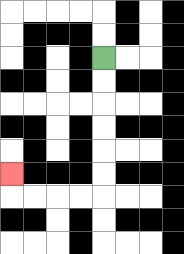{'start': '[4, 2]', 'end': '[0, 7]', 'path_directions': 'D,D,D,D,D,D,L,L,L,L,U', 'path_coordinates': '[[4, 2], [4, 3], [4, 4], [4, 5], [4, 6], [4, 7], [4, 8], [3, 8], [2, 8], [1, 8], [0, 8], [0, 7]]'}